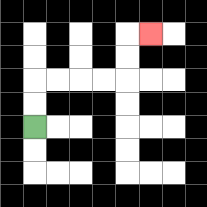{'start': '[1, 5]', 'end': '[6, 1]', 'path_directions': 'U,U,R,R,R,R,U,U,R', 'path_coordinates': '[[1, 5], [1, 4], [1, 3], [2, 3], [3, 3], [4, 3], [5, 3], [5, 2], [5, 1], [6, 1]]'}